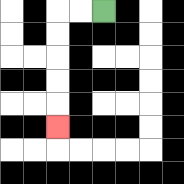{'start': '[4, 0]', 'end': '[2, 5]', 'path_directions': 'L,L,D,D,D,D,D', 'path_coordinates': '[[4, 0], [3, 0], [2, 0], [2, 1], [2, 2], [2, 3], [2, 4], [2, 5]]'}